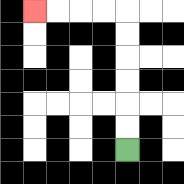{'start': '[5, 6]', 'end': '[1, 0]', 'path_directions': 'U,U,U,U,U,U,L,L,L,L', 'path_coordinates': '[[5, 6], [5, 5], [5, 4], [5, 3], [5, 2], [5, 1], [5, 0], [4, 0], [3, 0], [2, 0], [1, 0]]'}